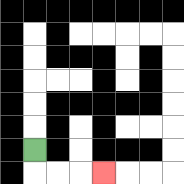{'start': '[1, 6]', 'end': '[4, 7]', 'path_directions': 'D,R,R,R', 'path_coordinates': '[[1, 6], [1, 7], [2, 7], [3, 7], [4, 7]]'}